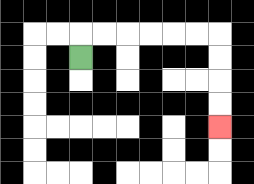{'start': '[3, 2]', 'end': '[9, 5]', 'path_directions': 'U,R,R,R,R,R,R,D,D,D,D', 'path_coordinates': '[[3, 2], [3, 1], [4, 1], [5, 1], [6, 1], [7, 1], [8, 1], [9, 1], [9, 2], [9, 3], [9, 4], [9, 5]]'}